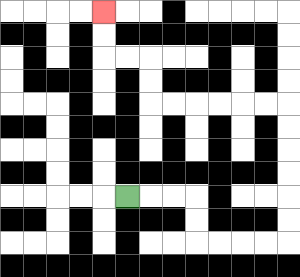{'start': '[5, 8]', 'end': '[4, 0]', 'path_directions': 'R,R,R,D,D,R,R,R,R,U,U,U,U,U,U,L,L,L,L,L,L,U,U,L,L,U,U', 'path_coordinates': '[[5, 8], [6, 8], [7, 8], [8, 8], [8, 9], [8, 10], [9, 10], [10, 10], [11, 10], [12, 10], [12, 9], [12, 8], [12, 7], [12, 6], [12, 5], [12, 4], [11, 4], [10, 4], [9, 4], [8, 4], [7, 4], [6, 4], [6, 3], [6, 2], [5, 2], [4, 2], [4, 1], [4, 0]]'}